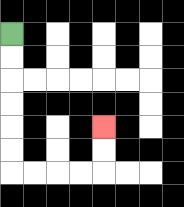{'start': '[0, 1]', 'end': '[4, 5]', 'path_directions': 'D,D,D,D,D,D,R,R,R,R,U,U', 'path_coordinates': '[[0, 1], [0, 2], [0, 3], [0, 4], [0, 5], [0, 6], [0, 7], [1, 7], [2, 7], [3, 7], [4, 7], [4, 6], [4, 5]]'}